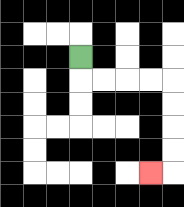{'start': '[3, 2]', 'end': '[6, 7]', 'path_directions': 'D,R,R,R,R,D,D,D,D,L', 'path_coordinates': '[[3, 2], [3, 3], [4, 3], [5, 3], [6, 3], [7, 3], [7, 4], [7, 5], [7, 6], [7, 7], [6, 7]]'}